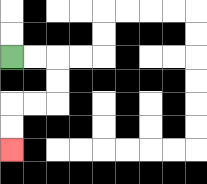{'start': '[0, 2]', 'end': '[0, 6]', 'path_directions': 'R,R,D,D,L,L,D,D', 'path_coordinates': '[[0, 2], [1, 2], [2, 2], [2, 3], [2, 4], [1, 4], [0, 4], [0, 5], [0, 6]]'}